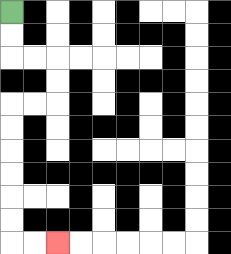{'start': '[0, 0]', 'end': '[2, 10]', 'path_directions': 'D,D,R,R,D,D,L,L,D,D,D,D,D,D,R,R', 'path_coordinates': '[[0, 0], [0, 1], [0, 2], [1, 2], [2, 2], [2, 3], [2, 4], [1, 4], [0, 4], [0, 5], [0, 6], [0, 7], [0, 8], [0, 9], [0, 10], [1, 10], [2, 10]]'}